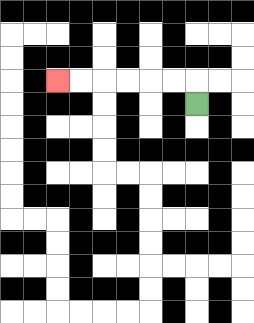{'start': '[8, 4]', 'end': '[2, 3]', 'path_directions': 'U,L,L,L,L,L,L', 'path_coordinates': '[[8, 4], [8, 3], [7, 3], [6, 3], [5, 3], [4, 3], [3, 3], [2, 3]]'}